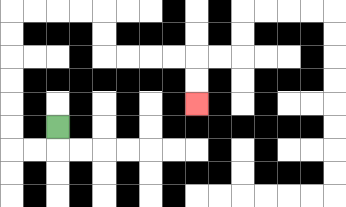{'start': '[2, 5]', 'end': '[8, 4]', 'path_directions': 'D,L,L,U,U,U,U,U,U,R,R,R,R,D,D,R,R,R,R,D,D', 'path_coordinates': '[[2, 5], [2, 6], [1, 6], [0, 6], [0, 5], [0, 4], [0, 3], [0, 2], [0, 1], [0, 0], [1, 0], [2, 0], [3, 0], [4, 0], [4, 1], [4, 2], [5, 2], [6, 2], [7, 2], [8, 2], [8, 3], [8, 4]]'}